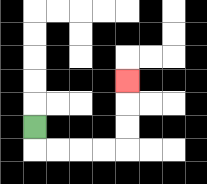{'start': '[1, 5]', 'end': '[5, 3]', 'path_directions': 'D,R,R,R,R,U,U,U', 'path_coordinates': '[[1, 5], [1, 6], [2, 6], [3, 6], [4, 6], [5, 6], [5, 5], [5, 4], [5, 3]]'}